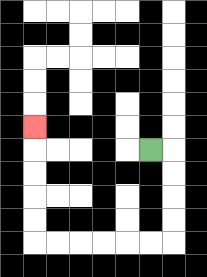{'start': '[6, 6]', 'end': '[1, 5]', 'path_directions': 'R,D,D,D,D,L,L,L,L,L,L,U,U,U,U,U', 'path_coordinates': '[[6, 6], [7, 6], [7, 7], [7, 8], [7, 9], [7, 10], [6, 10], [5, 10], [4, 10], [3, 10], [2, 10], [1, 10], [1, 9], [1, 8], [1, 7], [1, 6], [1, 5]]'}